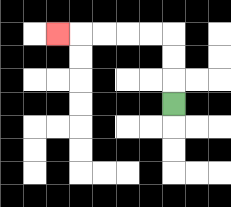{'start': '[7, 4]', 'end': '[2, 1]', 'path_directions': 'U,U,U,L,L,L,L,L', 'path_coordinates': '[[7, 4], [7, 3], [7, 2], [7, 1], [6, 1], [5, 1], [4, 1], [3, 1], [2, 1]]'}